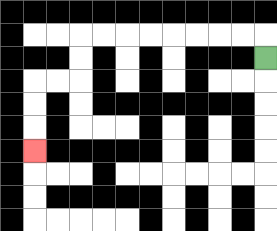{'start': '[11, 2]', 'end': '[1, 6]', 'path_directions': 'U,L,L,L,L,L,L,L,L,D,D,L,L,D,D,D', 'path_coordinates': '[[11, 2], [11, 1], [10, 1], [9, 1], [8, 1], [7, 1], [6, 1], [5, 1], [4, 1], [3, 1], [3, 2], [3, 3], [2, 3], [1, 3], [1, 4], [1, 5], [1, 6]]'}